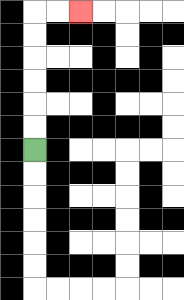{'start': '[1, 6]', 'end': '[3, 0]', 'path_directions': 'U,U,U,U,U,U,R,R', 'path_coordinates': '[[1, 6], [1, 5], [1, 4], [1, 3], [1, 2], [1, 1], [1, 0], [2, 0], [3, 0]]'}